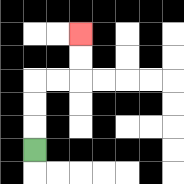{'start': '[1, 6]', 'end': '[3, 1]', 'path_directions': 'U,U,U,R,R,U,U', 'path_coordinates': '[[1, 6], [1, 5], [1, 4], [1, 3], [2, 3], [3, 3], [3, 2], [3, 1]]'}